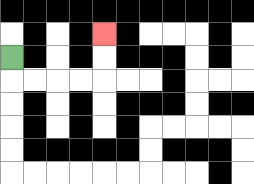{'start': '[0, 2]', 'end': '[4, 1]', 'path_directions': 'D,R,R,R,R,U,U', 'path_coordinates': '[[0, 2], [0, 3], [1, 3], [2, 3], [3, 3], [4, 3], [4, 2], [4, 1]]'}